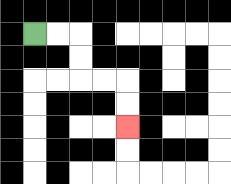{'start': '[1, 1]', 'end': '[5, 5]', 'path_directions': 'R,R,D,D,R,R,D,D', 'path_coordinates': '[[1, 1], [2, 1], [3, 1], [3, 2], [3, 3], [4, 3], [5, 3], [5, 4], [5, 5]]'}